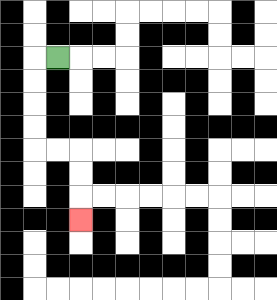{'start': '[2, 2]', 'end': '[3, 9]', 'path_directions': 'L,D,D,D,D,R,R,D,D,D', 'path_coordinates': '[[2, 2], [1, 2], [1, 3], [1, 4], [1, 5], [1, 6], [2, 6], [3, 6], [3, 7], [3, 8], [3, 9]]'}